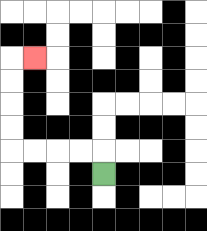{'start': '[4, 7]', 'end': '[1, 2]', 'path_directions': 'U,L,L,L,L,U,U,U,U,R', 'path_coordinates': '[[4, 7], [4, 6], [3, 6], [2, 6], [1, 6], [0, 6], [0, 5], [0, 4], [0, 3], [0, 2], [1, 2]]'}